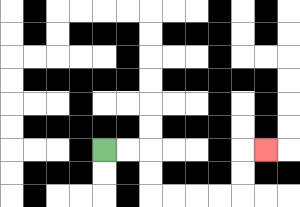{'start': '[4, 6]', 'end': '[11, 6]', 'path_directions': 'R,R,D,D,R,R,R,R,U,U,R', 'path_coordinates': '[[4, 6], [5, 6], [6, 6], [6, 7], [6, 8], [7, 8], [8, 8], [9, 8], [10, 8], [10, 7], [10, 6], [11, 6]]'}